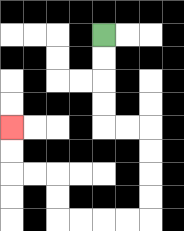{'start': '[4, 1]', 'end': '[0, 5]', 'path_directions': 'D,D,D,D,R,R,D,D,D,D,L,L,L,L,U,U,L,L,U,U', 'path_coordinates': '[[4, 1], [4, 2], [4, 3], [4, 4], [4, 5], [5, 5], [6, 5], [6, 6], [6, 7], [6, 8], [6, 9], [5, 9], [4, 9], [3, 9], [2, 9], [2, 8], [2, 7], [1, 7], [0, 7], [0, 6], [0, 5]]'}